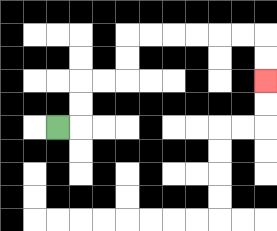{'start': '[2, 5]', 'end': '[11, 3]', 'path_directions': 'R,U,U,R,R,U,U,R,R,R,R,R,R,D,D', 'path_coordinates': '[[2, 5], [3, 5], [3, 4], [3, 3], [4, 3], [5, 3], [5, 2], [5, 1], [6, 1], [7, 1], [8, 1], [9, 1], [10, 1], [11, 1], [11, 2], [11, 3]]'}